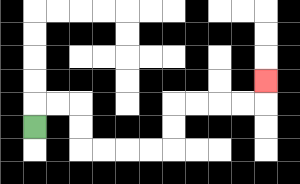{'start': '[1, 5]', 'end': '[11, 3]', 'path_directions': 'U,R,R,D,D,R,R,R,R,U,U,R,R,R,R,U', 'path_coordinates': '[[1, 5], [1, 4], [2, 4], [3, 4], [3, 5], [3, 6], [4, 6], [5, 6], [6, 6], [7, 6], [7, 5], [7, 4], [8, 4], [9, 4], [10, 4], [11, 4], [11, 3]]'}